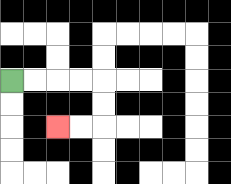{'start': '[0, 3]', 'end': '[2, 5]', 'path_directions': 'R,R,R,R,D,D,L,L', 'path_coordinates': '[[0, 3], [1, 3], [2, 3], [3, 3], [4, 3], [4, 4], [4, 5], [3, 5], [2, 5]]'}